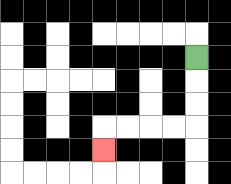{'start': '[8, 2]', 'end': '[4, 6]', 'path_directions': 'D,D,D,L,L,L,L,D', 'path_coordinates': '[[8, 2], [8, 3], [8, 4], [8, 5], [7, 5], [6, 5], [5, 5], [4, 5], [4, 6]]'}